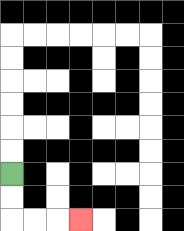{'start': '[0, 7]', 'end': '[3, 9]', 'path_directions': 'D,D,R,R,R', 'path_coordinates': '[[0, 7], [0, 8], [0, 9], [1, 9], [2, 9], [3, 9]]'}